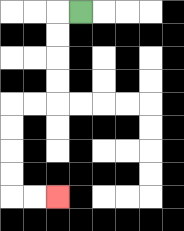{'start': '[3, 0]', 'end': '[2, 8]', 'path_directions': 'L,D,D,D,D,L,L,D,D,D,D,R,R', 'path_coordinates': '[[3, 0], [2, 0], [2, 1], [2, 2], [2, 3], [2, 4], [1, 4], [0, 4], [0, 5], [0, 6], [0, 7], [0, 8], [1, 8], [2, 8]]'}